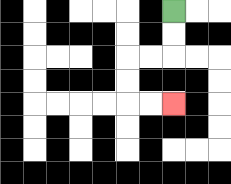{'start': '[7, 0]', 'end': '[7, 4]', 'path_directions': 'D,D,L,L,D,D,R,R', 'path_coordinates': '[[7, 0], [7, 1], [7, 2], [6, 2], [5, 2], [5, 3], [5, 4], [6, 4], [7, 4]]'}